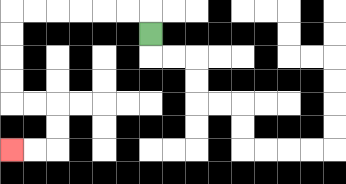{'start': '[6, 1]', 'end': '[0, 6]', 'path_directions': 'U,L,L,L,L,L,L,D,D,D,D,R,R,D,D,L,L', 'path_coordinates': '[[6, 1], [6, 0], [5, 0], [4, 0], [3, 0], [2, 0], [1, 0], [0, 0], [0, 1], [0, 2], [0, 3], [0, 4], [1, 4], [2, 4], [2, 5], [2, 6], [1, 6], [0, 6]]'}